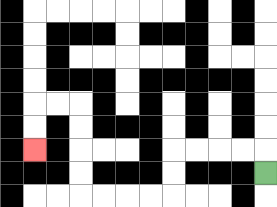{'start': '[11, 7]', 'end': '[1, 6]', 'path_directions': 'U,L,L,L,L,D,D,L,L,L,L,U,U,U,U,L,L,D,D', 'path_coordinates': '[[11, 7], [11, 6], [10, 6], [9, 6], [8, 6], [7, 6], [7, 7], [7, 8], [6, 8], [5, 8], [4, 8], [3, 8], [3, 7], [3, 6], [3, 5], [3, 4], [2, 4], [1, 4], [1, 5], [1, 6]]'}